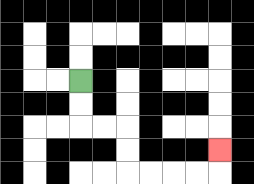{'start': '[3, 3]', 'end': '[9, 6]', 'path_directions': 'D,D,R,R,D,D,R,R,R,R,U', 'path_coordinates': '[[3, 3], [3, 4], [3, 5], [4, 5], [5, 5], [5, 6], [5, 7], [6, 7], [7, 7], [8, 7], [9, 7], [9, 6]]'}